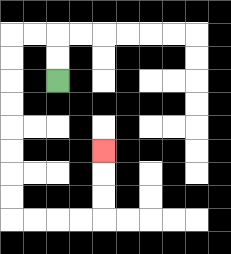{'start': '[2, 3]', 'end': '[4, 6]', 'path_directions': 'U,U,L,L,D,D,D,D,D,D,D,D,R,R,R,R,U,U,U', 'path_coordinates': '[[2, 3], [2, 2], [2, 1], [1, 1], [0, 1], [0, 2], [0, 3], [0, 4], [0, 5], [0, 6], [0, 7], [0, 8], [0, 9], [1, 9], [2, 9], [3, 9], [4, 9], [4, 8], [4, 7], [4, 6]]'}